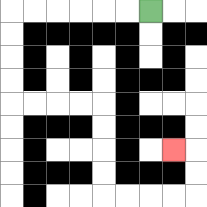{'start': '[6, 0]', 'end': '[7, 6]', 'path_directions': 'L,L,L,L,L,L,D,D,D,D,R,R,R,R,D,D,D,D,R,R,R,R,U,U,L', 'path_coordinates': '[[6, 0], [5, 0], [4, 0], [3, 0], [2, 0], [1, 0], [0, 0], [0, 1], [0, 2], [0, 3], [0, 4], [1, 4], [2, 4], [3, 4], [4, 4], [4, 5], [4, 6], [4, 7], [4, 8], [5, 8], [6, 8], [7, 8], [8, 8], [8, 7], [8, 6], [7, 6]]'}